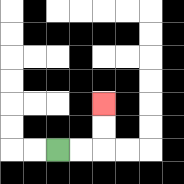{'start': '[2, 6]', 'end': '[4, 4]', 'path_directions': 'R,R,U,U', 'path_coordinates': '[[2, 6], [3, 6], [4, 6], [4, 5], [4, 4]]'}